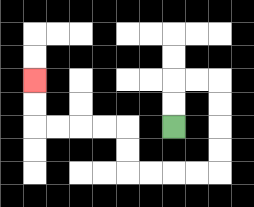{'start': '[7, 5]', 'end': '[1, 3]', 'path_directions': 'U,U,R,R,D,D,D,D,L,L,L,L,U,U,L,L,L,L,U,U', 'path_coordinates': '[[7, 5], [7, 4], [7, 3], [8, 3], [9, 3], [9, 4], [9, 5], [9, 6], [9, 7], [8, 7], [7, 7], [6, 7], [5, 7], [5, 6], [5, 5], [4, 5], [3, 5], [2, 5], [1, 5], [1, 4], [1, 3]]'}